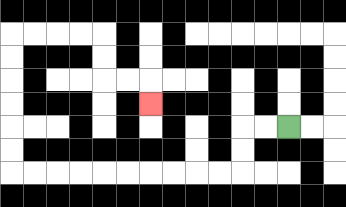{'start': '[12, 5]', 'end': '[6, 4]', 'path_directions': 'L,L,D,D,L,L,L,L,L,L,L,L,L,L,U,U,U,U,U,U,R,R,R,R,D,D,R,R,D', 'path_coordinates': '[[12, 5], [11, 5], [10, 5], [10, 6], [10, 7], [9, 7], [8, 7], [7, 7], [6, 7], [5, 7], [4, 7], [3, 7], [2, 7], [1, 7], [0, 7], [0, 6], [0, 5], [0, 4], [0, 3], [0, 2], [0, 1], [1, 1], [2, 1], [3, 1], [4, 1], [4, 2], [4, 3], [5, 3], [6, 3], [6, 4]]'}